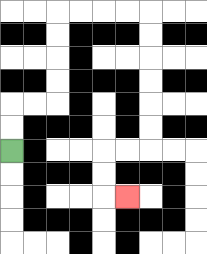{'start': '[0, 6]', 'end': '[5, 8]', 'path_directions': 'U,U,R,R,U,U,U,U,R,R,R,R,D,D,D,D,D,D,L,L,D,D,R', 'path_coordinates': '[[0, 6], [0, 5], [0, 4], [1, 4], [2, 4], [2, 3], [2, 2], [2, 1], [2, 0], [3, 0], [4, 0], [5, 0], [6, 0], [6, 1], [6, 2], [6, 3], [6, 4], [6, 5], [6, 6], [5, 6], [4, 6], [4, 7], [4, 8], [5, 8]]'}